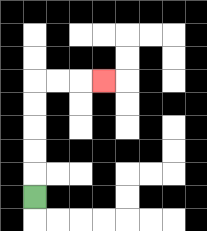{'start': '[1, 8]', 'end': '[4, 3]', 'path_directions': 'U,U,U,U,U,R,R,R', 'path_coordinates': '[[1, 8], [1, 7], [1, 6], [1, 5], [1, 4], [1, 3], [2, 3], [3, 3], [4, 3]]'}